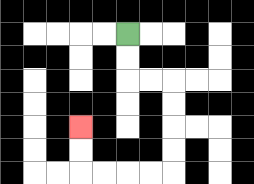{'start': '[5, 1]', 'end': '[3, 5]', 'path_directions': 'D,D,R,R,D,D,D,D,L,L,L,L,U,U', 'path_coordinates': '[[5, 1], [5, 2], [5, 3], [6, 3], [7, 3], [7, 4], [7, 5], [7, 6], [7, 7], [6, 7], [5, 7], [4, 7], [3, 7], [3, 6], [3, 5]]'}